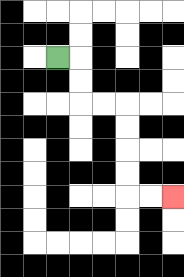{'start': '[2, 2]', 'end': '[7, 8]', 'path_directions': 'R,D,D,R,R,D,D,D,D,R,R', 'path_coordinates': '[[2, 2], [3, 2], [3, 3], [3, 4], [4, 4], [5, 4], [5, 5], [5, 6], [5, 7], [5, 8], [6, 8], [7, 8]]'}